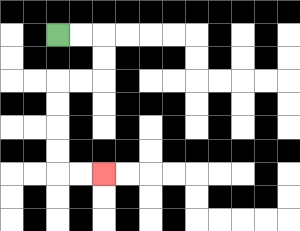{'start': '[2, 1]', 'end': '[4, 7]', 'path_directions': 'R,R,D,D,L,L,D,D,D,D,R,R', 'path_coordinates': '[[2, 1], [3, 1], [4, 1], [4, 2], [4, 3], [3, 3], [2, 3], [2, 4], [2, 5], [2, 6], [2, 7], [3, 7], [4, 7]]'}